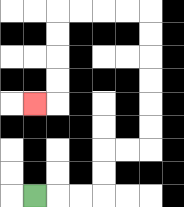{'start': '[1, 8]', 'end': '[1, 4]', 'path_directions': 'R,R,R,U,U,R,R,U,U,U,U,U,U,L,L,L,L,D,D,D,D,L', 'path_coordinates': '[[1, 8], [2, 8], [3, 8], [4, 8], [4, 7], [4, 6], [5, 6], [6, 6], [6, 5], [6, 4], [6, 3], [6, 2], [6, 1], [6, 0], [5, 0], [4, 0], [3, 0], [2, 0], [2, 1], [2, 2], [2, 3], [2, 4], [1, 4]]'}